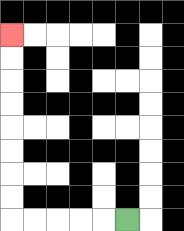{'start': '[5, 9]', 'end': '[0, 1]', 'path_directions': 'L,L,L,L,L,U,U,U,U,U,U,U,U', 'path_coordinates': '[[5, 9], [4, 9], [3, 9], [2, 9], [1, 9], [0, 9], [0, 8], [0, 7], [0, 6], [0, 5], [0, 4], [0, 3], [0, 2], [0, 1]]'}